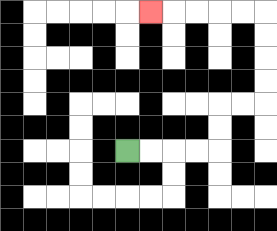{'start': '[5, 6]', 'end': '[6, 0]', 'path_directions': 'R,R,R,R,U,U,R,R,U,U,U,U,L,L,L,L,L', 'path_coordinates': '[[5, 6], [6, 6], [7, 6], [8, 6], [9, 6], [9, 5], [9, 4], [10, 4], [11, 4], [11, 3], [11, 2], [11, 1], [11, 0], [10, 0], [9, 0], [8, 0], [7, 0], [6, 0]]'}